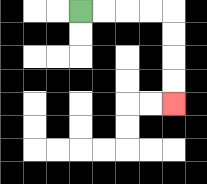{'start': '[3, 0]', 'end': '[7, 4]', 'path_directions': 'R,R,R,R,D,D,D,D', 'path_coordinates': '[[3, 0], [4, 0], [5, 0], [6, 0], [7, 0], [7, 1], [7, 2], [7, 3], [7, 4]]'}